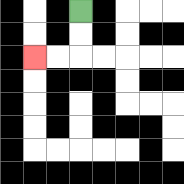{'start': '[3, 0]', 'end': '[1, 2]', 'path_directions': 'D,D,L,L', 'path_coordinates': '[[3, 0], [3, 1], [3, 2], [2, 2], [1, 2]]'}